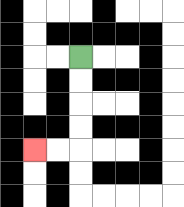{'start': '[3, 2]', 'end': '[1, 6]', 'path_directions': 'D,D,D,D,L,L', 'path_coordinates': '[[3, 2], [3, 3], [3, 4], [3, 5], [3, 6], [2, 6], [1, 6]]'}